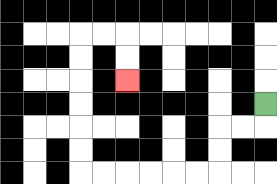{'start': '[11, 4]', 'end': '[5, 3]', 'path_directions': 'D,L,L,D,D,L,L,L,L,L,L,U,U,U,U,U,U,R,R,D,D', 'path_coordinates': '[[11, 4], [11, 5], [10, 5], [9, 5], [9, 6], [9, 7], [8, 7], [7, 7], [6, 7], [5, 7], [4, 7], [3, 7], [3, 6], [3, 5], [3, 4], [3, 3], [3, 2], [3, 1], [4, 1], [5, 1], [5, 2], [5, 3]]'}